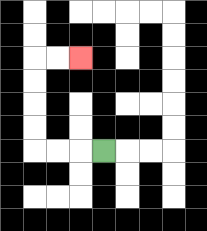{'start': '[4, 6]', 'end': '[3, 2]', 'path_directions': 'L,L,L,U,U,U,U,R,R', 'path_coordinates': '[[4, 6], [3, 6], [2, 6], [1, 6], [1, 5], [1, 4], [1, 3], [1, 2], [2, 2], [3, 2]]'}